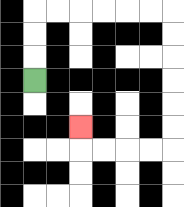{'start': '[1, 3]', 'end': '[3, 5]', 'path_directions': 'U,U,U,R,R,R,R,R,R,D,D,D,D,D,D,L,L,L,L,U', 'path_coordinates': '[[1, 3], [1, 2], [1, 1], [1, 0], [2, 0], [3, 0], [4, 0], [5, 0], [6, 0], [7, 0], [7, 1], [7, 2], [7, 3], [7, 4], [7, 5], [7, 6], [6, 6], [5, 6], [4, 6], [3, 6], [3, 5]]'}